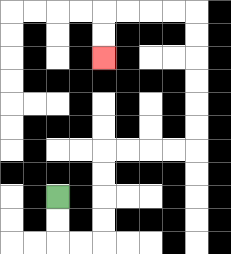{'start': '[2, 8]', 'end': '[4, 2]', 'path_directions': 'D,D,R,R,U,U,U,U,R,R,R,R,U,U,U,U,U,U,L,L,L,L,D,D', 'path_coordinates': '[[2, 8], [2, 9], [2, 10], [3, 10], [4, 10], [4, 9], [4, 8], [4, 7], [4, 6], [5, 6], [6, 6], [7, 6], [8, 6], [8, 5], [8, 4], [8, 3], [8, 2], [8, 1], [8, 0], [7, 0], [6, 0], [5, 0], [4, 0], [4, 1], [4, 2]]'}